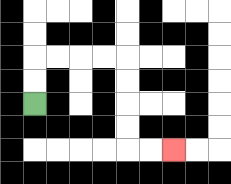{'start': '[1, 4]', 'end': '[7, 6]', 'path_directions': 'U,U,R,R,R,R,D,D,D,D,R,R', 'path_coordinates': '[[1, 4], [1, 3], [1, 2], [2, 2], [3, 2], [4, 2], [5, 2], [5, 3], [5, 4], [5, 5], [5, 6], [6, 6], [7, 6]]'}